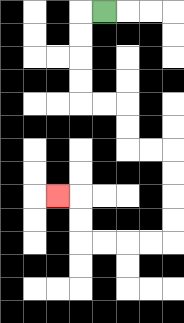{'start': '[4, 0]', 'end': '[2, 8]', 'path_directions': 'L,D,D,D,D,R,R,D,D,R,R,D,D,D,D,L,L,L,L,U,U,L', 'path_coordinates': '[[4, 0], [3, 0], [3, 1], [3, 2], [3, 3], [3, 4], [4, 4], [5, 4], [5, 5], [5, 6], [6, 6], [7, 6], [7, 7], [7, 8], [7, 9], [7, 10], [6, 10], [5, 10], [4, 10], [3, 10], [3, 9], [3, 8], [2, 8]]'}